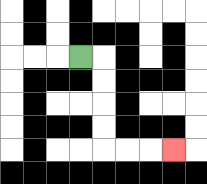{'start': '[3, 2]', 'end': '[7, 6]', 'path_directions': 'R,D,D,D,D,R,R,R', 'path_coordinates': '[[3, 2], [4, 2], [4, 3], [4, 4], [4, 5], [4, 6], [5, 6], [6, 6], [7, 6]]'}